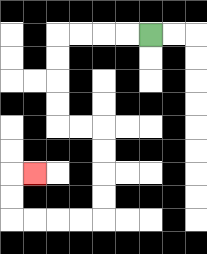{'start': '[6, 1]', 'end': '[1, 7]', 'path_directions': 'L,L,L,L,D,D,D,D,R,R,D,D,D,D,L,L,L,L,U,U,R', 'path_coordinates': '[[6, 1], [5, 1], [4, 1], [3, 1], [2, 1], [2, 2], [2, 3], [2, 4], [2, 5], [3, 5], [4, 5], [4, 6], [4, 7], [4, 8], [4, 9], [3, 9], [2, 9], [1, 9], [0, 9], [0, 8], [0, 7], [1, 7]]'}